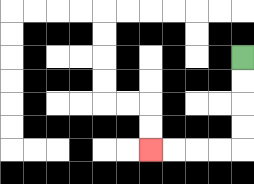{'start': '[10, 2]', 'end': '[6, 6]', 'path_directions': 'D,D,D,D,L,L,L,L', 'path_coordinates': '[[10, 2], [10, 3], [10, 4], [10, 5], [10, 6], [9, 6], [8, 6], [7, 6], [6, 6]]'}